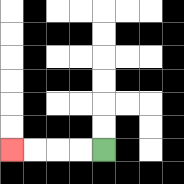{'start': '[4, 6]', 'end': '[0, 6]', 'path_directions': 'L,L,L,L', 'path_coordinates': '[[4, 6], [3, 6], [2, 6], [1, 6], [0, 6]]'}